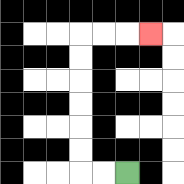{'start': '[5, 7]', 'end': '[6, 1]', 'path_directions': 'L,L,U,U,U,U,U,U,R,R,R', 'path_coordinates': '[[5, 7], [4, 7], [3, 7], [3, 6], [3, 5], [3, 4], [3, 3], [3, 2], [3, 1], [4, 1], [5, 1], [6, 1]]'}